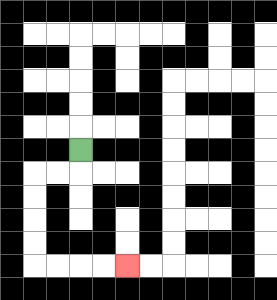{'start': '[3, 6]', 'end': '[5, 11]', 'path_directions': 'D,L,L,D,D,D,D,R,R,R,R', 'path_coordinates': '[[3, 6], [3, 7], [2, 7], [1, 7], [1, 8], [1, 9], [1, 10], [1, 11], [2, 11], [3, 11], [4, 11], [5, 11]]'}